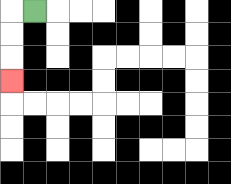{'start': '[1, 0]', 'end': '[0, 3]', 'path_directions': 'L,D,D,D', 'path_coordinates': '[[1, 0], [0, 0], [0, 1], [0, 2], [0, 3]]'}